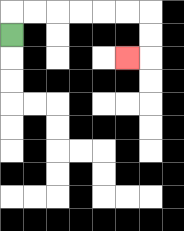{'start': '[0, 1]', 'end': '[5, 2]', 'path_directions': 'U,R,R,R,R,R,R,D,D,L', 'path_coordinates': '[[0, 1], [0, 0], [1, 0], [2, 0], [3, 0], [4, 0], [5, 0], [6, 0], [6, 1], [6, 2], [5, 2]]'}